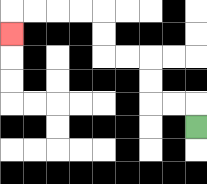{'start': '[8, 5]', 'end': '[0, 1]', 'path_directions': 'U,L,L,U,U,L,L,U,U,L,L,L,L,D', 'path_coordinates': '[[8, 5], [8, 4], [7, 4], [6, 4], [6, 3], [6, 2], [5, 2], [4, 2], [4, 1], [4, 0], [3, 0], [2, 0], [1, 0], [0, 0], [0, 1]]'}